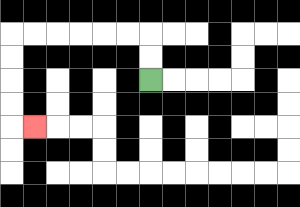{'start': '[6, 3]', 'end': '[1, 5]', 'path_directions': 'U,U,L,L,L,L,L,L,D,D,D,D,R', 'path_coordinates': '[[6, 3], [6, 2], [6, 1], [5, 1], [4, 1], [3, 1], [2, 1], [1, 1], [0, 1], [0, 2], [0, 3], [0, 4], [0, 5], [1, 5]]'}